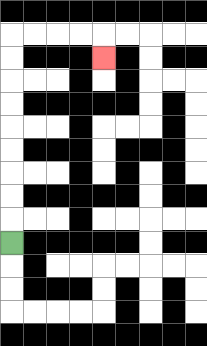{'start': '[0, 10]', 'end': '[4, 2]', 'path_directions': 'U,U,U,U,U,U,U,U,U,R,R,R,R,D', 'path_coordinates': '[[0, 10], [0, 9], [0, 8], [0, 7], [0, 6], [0, 5], [0, 4], [0, 3], [0, 2], [0, 1], [1, 1], [2, 1], [3, 1], [4, 1], [4, 2]]'}